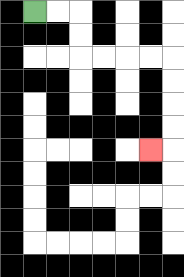{'start': '[1, 0]', 'end': '[6, 6]', 'path_directions': 'R,R,D,D,R,R,R,R,D,D,D,D,L', 'path_coordinates': '[[1, 0], [2, 0], [3, 0], [3, 1], [3, 2], [4, 2], [5, 2], [6, 2], [7, 2], [7, 3], [7, 4], [7, 5], [7, 6], [6, 6]]'}